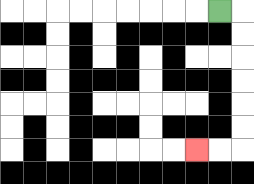{'start': '[9, 0]', 'end': '[8, 6]', 'path_directions': 'R,D,D,D,D,D,D,L,L', 'path_coordinates': '[[9, 0], [10, 0], [10, 1], [10, 2], [10, 3], [10, 4], [10, 5], [10, 6], [9, 6], [8, 6]]'}